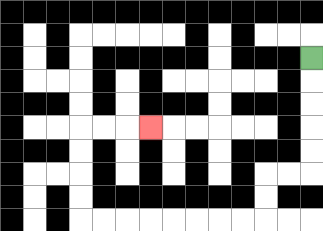{'start': '[13, 2]', 'end': '[6, 5]', 'path_directions': 'D,D,D,D,D,L,L,D,D,L,L,L,L,L,L,L,L,U,U,U,U,R,R,R', 'path_coordinates': '[[13, 2], [13, 3], [13, 4], [13, 5], [13, 6], [13, 7], [12, 7], [11, 7], [11, 8], [11, 9], [10, 9], [9, 9], [8, 9], [7, 9], [6, 9], [5, 9], [4, 9], [3, 9], [3, 8], [3, 7], [3, 6], [3, 5], [4, 5], [5, 5], [6, 5]]'}